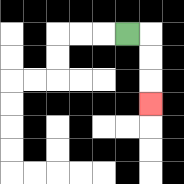{'start': '[5, 1]', 'end': '[6, 4]', 'path_directions': 'R,D,D,D', 'path_coordinates': '[[5, 1], [6, 1], [6, 2], [6, 3], [6, 4]]'}